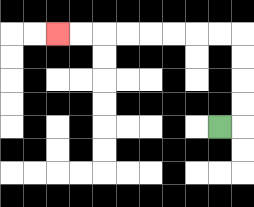{'start': '[9, 5]', 'end': '[2, 1]', 'path_directions': 'R,U,U,U,U,L,L,L,L,L,L,L,L', 'path_coordinates': '[[9, 5], [10, 5], [10, 4], [10, 3], [10, 2], [10, 1], [9, 1], [8, 1], [7, 1], [6, 1], [5, 1], [4, 1], [3, 1], [2, 1]]'}